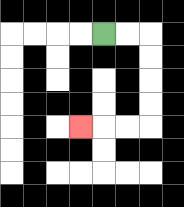{'start': '[4, 1]', 'end': '[3, 5]', 'path_directions': 'R,R,D,D,D,D,L,L,L', 'path_coordinates': '[[4, 1], [5, 1], [6, 1], [6, 2], [6, 3], [6, 4], [6, 5], [5, 5], [4, 5], [3, 5]]'}